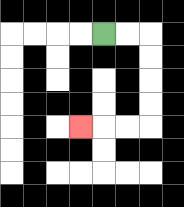{'start': '[4, 1]', 'end': '[3, 5]', 'path_directions': 'R,R,D,D,D,D,L,L,L', 'path_coordinates': '[[4, 1], [5, 1], [6, 1], [6, 2], [6, 3], [6, 4], [6, 5], [5, 5], [4, 5], [3, 5]]'}